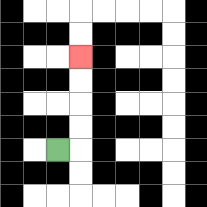{'start': '[2, 6]', 'end': '[3, 2]', 'path_directions': 'R,U,U,U,U', 'path_coordinates': '[[2, 6], [3, 6], [3, 5], [3, 4], [3, 3], [3, 2]]'}